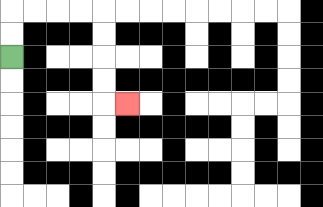{'start': '[0, 2]', 'end': '[5, 4]', 'path_directions': 'U,U,R,R,R,R,D,D,D,D,R', 'path_coordinates': '[[0, 2], [0, 1], [0, 0], [1, 0], [2, 0], [3, 0], [4, 0], [4, 1], [4, 2], [4, 3], [4, 4], [5, 4]]'}